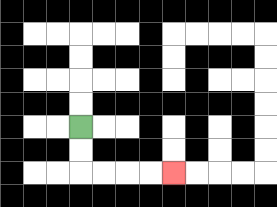{'start': '[3, 5]', 'end': '[7, 7]', 'path_directions': 'D,D,R,R,R,R', 'path_coordinates': '[[3, 5], [3, 6], [3, 7], [4, 7], [5, 7], [6, 7], [7, 7]]'}